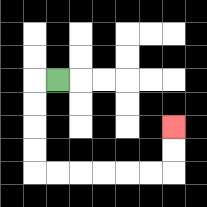{'start': '[2, 3]', 'end': '[7, 5]', 'path_directions': 'L,D,D,D,D,R,R,R,R,R,R,U,U', 'path_coordinates': '[[2, 3], [1, 3], [1, 4], [1, 5], [1, 6], [1, 7], [2, 7], [3, 7], [4, 7], [5, 7], [6, 7], [7, 7], [7, 6], [7, 5]]'}